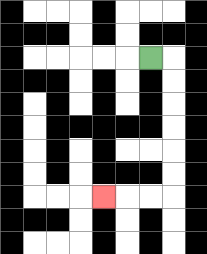{'start': '[6, 2]', 'end': '[4, 8]', 'path_directions': 'R,D,D,D,D,D,D,L,L,L', 'path_coordinates': '[[6, 2], [7, 2], [7, 3], [7, 4], [7, 5], [7, 6], [7, 7], [7, 8], [6, 8], [5, 8], [4, 8]]'}